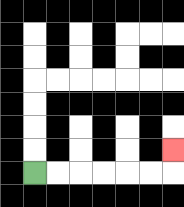{'start': '[1, 7]', 'end': '[7, 6]', 'path_directions': 'R,R,R,R,R,R,U', 'path_coordinates': '[[1, 7], [2, 7], [3, 7], [4, 7], [5, 7], [6, 7], [7, 7], [7, 6]]'}